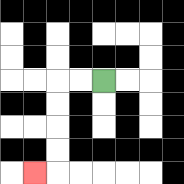{'start': '[4, 3]', 'end': '[1, 7]', 'path_directions': 'L,L,D,D,D,D,L', 'path_coordinates': '[[4, 3], [3, 3], [2, 3], [2, 4], [2, 5], [2, 6], [2, 7], [1, 7]]'}